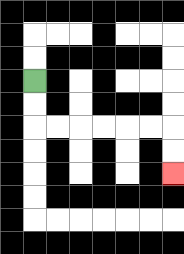{'start': '[1, 3]', 'end': '[7, 7]', 'path_directions': 'D,D,R,R,R,R,R,R,D,D', 'path_coordinates': '[[1, 3], [1, 4], [1, 5], [2, 5], [3, 5], [4, 5], [5, 5], [6, 5], [7, 5], [7, 6], [7, 7]]'}